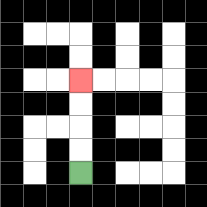{'start': '[3, 7]', 'end': '[3, 3]', 'path_directions': 'U,U,U,U', 'path_coordinates': '[[3, 7], [3, 6], [3, 5], [3, 4], [3, 3]]'}